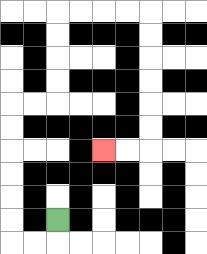{'start': '[2, 9]', 'end': '[4, 6]', 'path_directions': 'D,L,L,U,U,U,U,U,U,R,R,U,U,U,U,R,R,R,R,D,D,D,D,D,D,L,L', 'path_coordinates': '[[2, 9], [2, 10], [1, 10], [0, 10], [0, 9], [0, 8], [0, 7], [0, 6], [0, 5], [0, 4], [1, 4], [2, 4], [2, 3], [2, 2], [2, 1], [2, 0], [3, 0], [4, 0], [5, 0], [6, 0], [6, 1], [6, 2], [6, 3], [6, 4], [6, 5], [6, 6], [5, 6], [4, 6]]'}